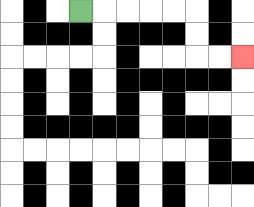{'start': '[3, 0]', 'end': '[10, 2]', 'path_directions': 'R,R,R,R,R,D,D,R,R', 'path_coordinates': '[[3, 0], [4, 0], [5, 0], [6, 0], [7, 0], [8, 0], [8, 1], [8, 2], [9, 2], [10, 2]]'}